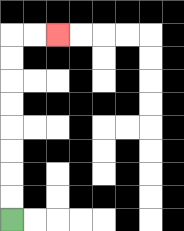{'start': '[0, 9]', 'end': '[2, 1]', 'path_directions': 'U,U,U,U,U,U,U,U,R,R', 'path_coordinates': '[[0, 9], [0, 8], [0, 7], [0, 6], [0, 5], [0, 4], [0, 3], [0, 2], [0, 1], [1, 1], [2, 1]]'}